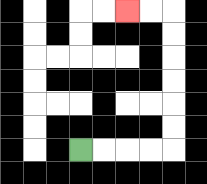{'start': '[3, 6]', 'end': '[5, 0]', 'path_directions': 'R,R,R,R,U,U,U,U,U,U,L,L', 'path_coordinates': '[[3, 6], [4, 6], [5, 6], [6, 6], [7, 6], [7, 5], [7, 4], [7, 3], [7, 2], [7, 1], [7, 0], [6, 0], [5, 0]]'}